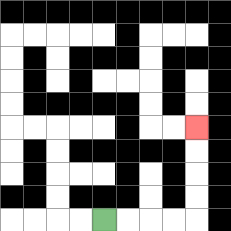{'start': '[4, 9]', 'end': '[8, 5]', 'path_directions': 'R,R,R,R,U,U,U,U', 'path_coordinates': '[[4, 9], [5, 9], [6, 9], [7, 9], [8, 9], [8, 8], [8, 7], [8, 6], [8, 5]]'}